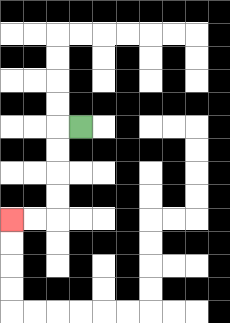{'start': '[3, 5]', 'end': '[0, 9]', 'path_directions': 'L,D,D,D,D,L,L', 'path_coordinates': '[[3, 5], [2, 5], [2, 6], [2, 7], [2, 8], [2, 9], [1, 9], [0, 9]]'}